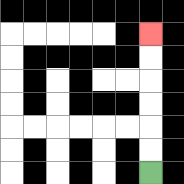{'start': '[6, 7]', 'end': '[6, 1]', 'path_directions': 'U,U,U,U,U,U', 'path_coordinates': '[[6, 7], [6, 6], [6, 5], [6, 4], [6, 3], [6, 2], [6, 1]]'}